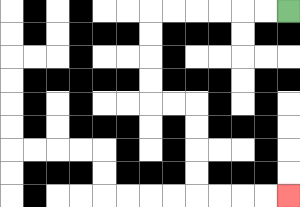{'start': '[12, 0]', 'end': '[12, 8]', 'path_directions': 'L,L,L,L,L,L,D,D,D,D,R,R,D,D,D,D,R,R,R,R', 'path_coordinates': '[[12, 0], [11, 0], [10, 0], [9, 0], [8, 0], [7, 0], [6, 0], [6, 1], [6, 2], [6, 3], [6, 4], [7, 4], [8, 4], [8, 5], [8, 6], [8, 7], [8, 8], [9, 8], [10, 8], [11, 8], [12, 8]]'}